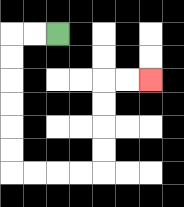{'start': '[2, 1]', 'end': '[6, 3]', 'path_directions': 'L,L,D,D,D,D,D,D,R,R,R,R,U,U,U,U,R,R', 'path_coordinates': '[[2, 1], [1, 1], [0, 1], [0, 2], [0, 3], [0, 4], [0, 5], [0, 6], [0, 7], [1, 7], [2, 7], [3, 7], [4, 7], [4, 6], [4, 5], [4, 4], [4, 3], [5, 3], [6, 3]]'}